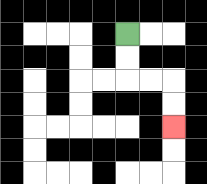{'start': '[5, 1]', 'end': '[7, 5]', 'path_directions': 'D,D,R,R,D,D', 'path_coordinates': '[[5, 1], [5, 2], [5, 3], [6, 3], [7, 3], [7, 4], [7, 5]]'}